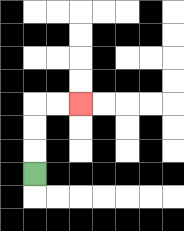{'start': '[1, 7]', 'end': '[3, 4]', 'path_directions': 'U,U,U,R,R', 'path_coordinates': '[[1, 7], [1, 6], [1, 5], [1, 4], [2, 4], [3, 4]]'}